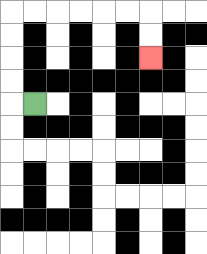{'start': '[1, 4]', 'end': '[6, 2]', 'path_directions': 'L,U,U,U,U,R,R,R,R,R,R,D,D', 'path_coordinates': '[[1, 4], [0, 4], [0, 3], [0, 2], [0, 1], [0, 0], [1, 0], [2, 0], [3, 0], [4, 0], [5, 0], [6, 0], [6, 1], [6, 2]]'}